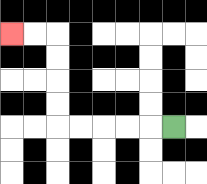{'start': '[7, 5]', 'end': '[0, 1]', 'path_directions': 'L,L,L,L,L,U,U,U,U,L,L', 'path_coordinates': '[[7, 5], [6, 5], [5, 5], [4, 5], [3, 5], [2, 5], [2, 4], [2, 3], [2, 2], [2, 1], [1, 1], [0, 1]]'}